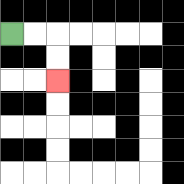{'start': '[0, 1]', 'end': '[2, 3]', 'path_directions': 'R,R,D,D', 'path_coordinates': '[[0, 1], [1, 1], [2, 1], [2, 2], [2, 3]]'}